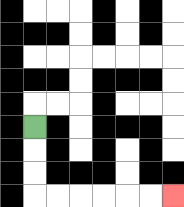{'start': '[1, 5]', 'end': '[7, 8]', 'path_directions': 'D,D,D,R,R,R,R,R,R', 'path_coordinates': '[[1, 5], [1, 6], [1, 7], [1, 8], [2, 8], [3, 8], [4, 8], [5, 8], [6, 8], [7, 8]]'}